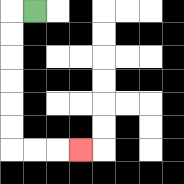{'start': '[1, 0]', 'end': '[3, 6]', 'path_directions': 'L,D,D,D,D,D,D,R,R,R', 'path_coordinates': '[[1, 0], [0, 0], [0, 1], [0, 2], [0, 3], [0, 4], [0, 5], [0, 6], [1, 6], [2, 6], [3, 6]]'}